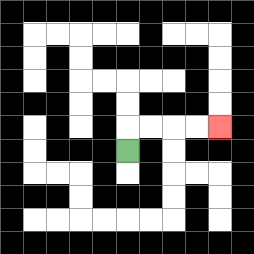{'start': '[5, 6]', 'end': '[9, 5]', 'path_directions': 'U,R,R,R,R', 'path_coordinates': '[[5, 6], [5, 5], [6, 5], [7, 5], [8, 5], [9, 5]]'}